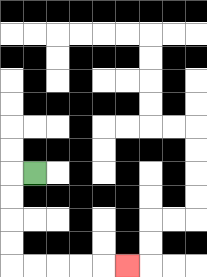{'start': '[1, 7]', 'end': '[5, 11]', 'path_directions': 'L,D,D,D,D,R,R,R,R,R', 'path_coordinates': '[[1, 7], [0, 7], [0, 8], [0, 9], [0, 10], [0, 11], [1, 11], [2, 11], [3, 11], [4, 11], [5, 11]]'}